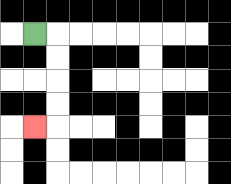{'start': '[1, 1]', 'end': '[1, 5]', 'path_directions': 'R,D,D,D,D,L', 'path_coordinates': '[[1, 1], [2, 1], [2, 2], [2, 3], [2, 4], [2, 5], [1, 5]]'}